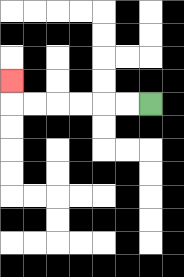{'start': '[6, 4]', 'end': '[0, 3]', 'path_directions': 'L,L,L,L,L,L,U', 'path_coordinates': '[[6, 4], [5, 4], [4, 4], [3, 4], [2, 4], [1, 4], [0, 4], [0, 3]]'}